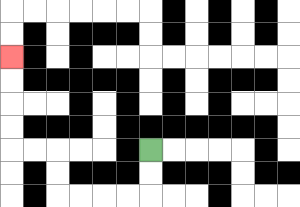{'start': '[6, 6]', 'end': '[0, 2]', 'path_directions': 'D,D,L,L,L,L,U,U,L,L,U,U,U,U', 'path_coordinates': '[[6, 6], [6, 7], [6, 8], [5, 8], [4, 8], [3, 8], [2, 8], [2, 7], [2, 6], [1, 6], [0, 6], [0, 5], [0, 4], [0, 3], [0, 2]]'}